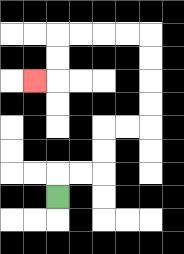{'start': '[2, 8]', 'end': '[1, 3]', 'path_directions': 'U,R,R,U,U,R,R,U,U,U,U,L,L,L,L,D,D,L', 'path_coordinates': '[[2, 8], [2, 7], [3, 7], [4, 7], [4, 6], [4, 5], [5, 5], [6, 5], [6, 4], [6, 3], [6, 2], [6, 1], [5, 1], [4, 1], [3, 1], [2, 1], [2, 2], [2, 3], [1, 3]]'}